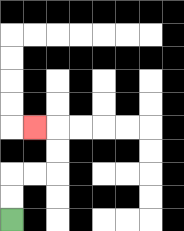{'start': '[0, 9]', 'end': '[1, 5]', 'path_directions': 'U,U,R,R,U,U,L', 'path_coordinates': '[[0, 9], [0, 8], [0, 7], [1, 7], [2, 7], [2, 6], [2, 5], [1, 5]]'}